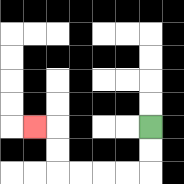{'start': '[6, 5]', 'end': '[1, 5]', 'path_directions': 'D,D,L,L,L,L,U,U,L', 'path_coordinates': '[[6, 5], [6, 6], [6, 7], [5, 7], [4, 7], [3, 7], [2, 7], [2, 6], [2, 5], [1, 5]]'}